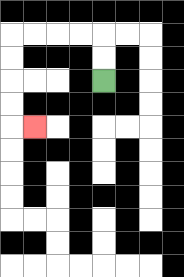{'start': '[4, 3]', 'end': '[1, 5]', 'path_directions': 'U,U,L,L,L,L,D,D,D,D,R', 'path_coordinates': '[[4, 3], [4, 2], [4, 1], [3, 1], [2, 1], [1, 1], [0, 1], [0, 2], [0, 3], [0, 4], [0, 5], [1, 5]]'}